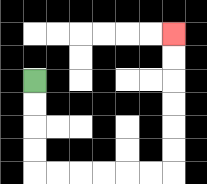{'start': '[1, 3]', 'end': '[7, 1]', 'path_directions': 'D,D,D,D,R,R,R,R,R,R,U,U,U,U,U,U', 'path_coordinates': '[[1, 3], [1, 4], [1, 5], [1, 6], [1, 7], [2, 7], [3, 7], [4, 7], [5, 7], [6, 7], [7, 7], [7, 6], [7, 5], [7, 4], [7, 3], [7, 2], [7, 1]]'}